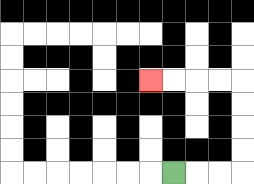{'start': '[7, 7]', 'end': '[6, 3]', 'path_directions': 'R,R,R,U,U,U,U,L,L,L,L', 'path_coordinates': '[[7, 7], [8, 7], [9, 7], [10, 7], [10, 6], [10, 5], [10, 4], [10, 3], [9, 3], [8, 3], [7, 3], [6, 3]]'}